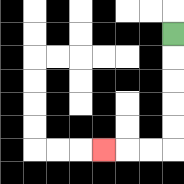{'start': '[7, 1]', 'end': '[4, 6]', 'path_directions': 'D,D,D,D,D,L,L,L', 'path_coordinates': '[[7, 1], [7, 2], [7, 3], [7, 4], [7, 5], [7, 6], [6, 6], [5, 6], [4, 6]]'}